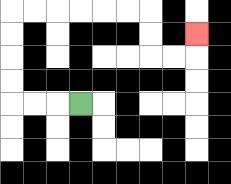{'start': '[3, 4]', 'end': '[8, 1]', 'path_directions': 'L,L,L,U,U,U,U,R,R,R,R,R,R,D,D,R,R,U', 'path_coordinates': '[[3, 4], [2, 4], [1, 4], [0, 4], [0, 3], [0, 2], [0, 1], [0, 0], [1, 0], [2, 0], [3, 0], [4, 0], [5, 0], [6, 0], [6, 1], [6, 2], [7, 2], [8, 2], [8, 1]]'}